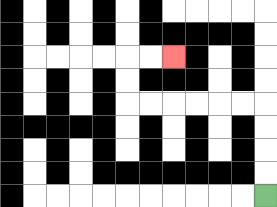{'start': '[11, 8]', 'end': '[7, 2]', 'path_directions': 'U,U,U,U,L,L,L,L,L,L,U,U,R,R', 'path_coordinates': '[[11, 8], [11, 7], [11, 6], [11, 5], [11, 4], [10, 4], [9, 4], [8, 4], [7, 4], [6, 4], [5, 4], [5, 3], [5, 2], [6, 2], [7, 2]]'}